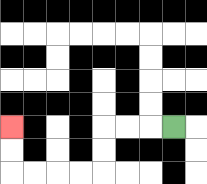{'start': '[7, 5]', 'end': '[0, 5]', 'path_directions': 'L,L,L,D,D,L,L,L,L,U,U', 'path_coordinates': '[[7, 5], [6, 5], [5, 5], [4, 5], [4, 6], [4, 7], [3, 7], [2, 7], [1, 7], [0, 7], [0, 6], [0, 5]]'}